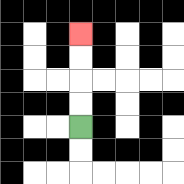{'start': '[3, 5]', 'end': '[3, 1]', 'path_directions': 'U,U,U,U', 'path_coordinates': '[[3, 5], [3, 4], [3, 3], [3, 2], [3, 1]]'}